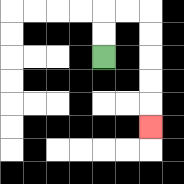{'start': '[4, 2]', 'end': '[6, 5]', 'path_directions': 'U,U,R,R,D,D,D,D,D', 'path_coordinates': '[[4, 2], [4, 1], [4, 0], [5, 0], [6, 0], [6, 1], [6, 2], [6, 3], [6, 4], [6, 5]]'}